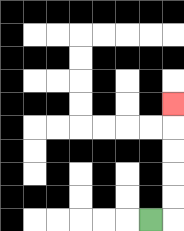{'start': '[6, 9]', 'end': '[7, 4]', 'path_directions': 'R,U,U,U,U,U', 'path_coordinates': '[[6, 9], [7, 9], [7, 8], [7, 7], [7, 6], [7, 5], [7, 4]]'}